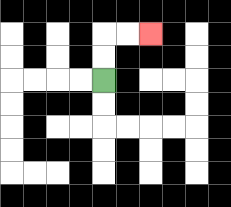{'start': '[4, 3]', 'end': '[6, 1]', 'path_directions': 'U,U,R,R', 'path_coordinates': '[[4, 3], [4, 2], [4, 1], [5, 1], [6, 1]]'}